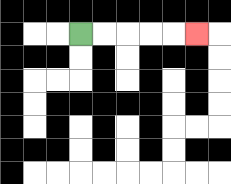{'start': '[3, 1]', 'end': '[8, 1]', 'path_directions': 'R,R,R,R,R', 'path_coordinates': '[[3, 1], [4, 1], [5, 1], [6, 1], [7, 1], [8, 1]]'}